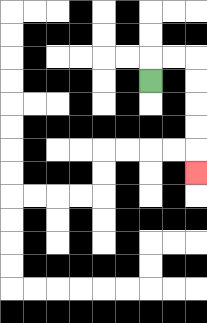{'start': '[6, 3]', 'end': '[8, 7]', 'path_directions': 'U,R,R,D,D,D,D,D', 'path_coordinates': '[[6, 3], [6, 2], [7, 2], [8, 2], [8, 3], [8, 4], [8, 5], [8, 6], [8, 7]]'}